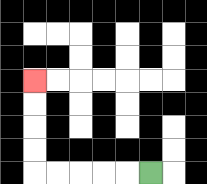{'start': '[6, 7]', 'end': '[1, 3]', 'path_directions': 'L,L,L,L,L,U,U,U,U', 'path_coordinates': '[[6, 7], [5, 7], [4, 7], [3, 7], [2, 7], [1, 7], [1, 6], [1, 5], [1, 4], [1, 3]]'}